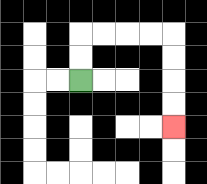{'start': '[3, 3]', 'end': '[7, 5]', 'path_directions': 'U,U,R,R,R,R,D,D,D,D', 'path_coordinates': '[[3, 3], [3, 2], [3, 1], [4, 1], [5, 1], [6, 1], [7, 1], [7, 2], [7, 3], [7, 4], [7, 5]]'}